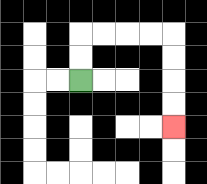{'start': '[3, 3]', 'end': '[7, 5]', 'path_directions': 'U,U,R,R,R,R,D,D,D,D', 'path_coordinates': '[[3, 3], [3, 2], [3, 1], [4, 1], [5, 1], [6, 1], [7, 1], [7, 2], [7, 3], [7, 4], [7, 5]]'}